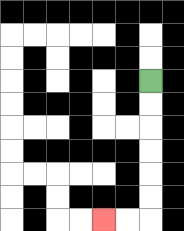{'start': '[6, 3]', 'end': '[4, 9]', 'path_directions': 'D,D,D,D,D,D,L,L', 'path_coordinates': '[[6, 3], [6, 4], [6, 5], [6, 6], [6, 7], [6, 8], [6, 9], [5, 9], [4, 9]]'}